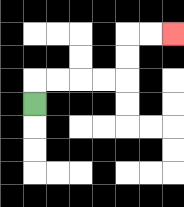{'start': '[1, 4]', 'end': '[7, 1]', 'path_directions': 'U,R,R,R,R,U,U,R,R', 'path_coordinates': '[[1, 4], [1, 3], [2, 3], [3, 3], [4, 3], [5, 3], [5, 2], [5, 1], [6, 1], [7, 1]]'}